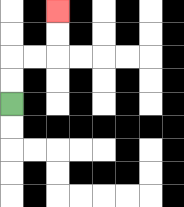{'start': '[0, 4]', 'end': '[2, 0]', 'path_directions': 'U,U,R,R,U,U', 'path_coordinates': '[[0, 4], [0, 3], [0, 2], [1, 2], [2, 2], [2, 1], [2, 0]]'}